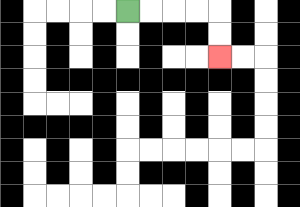{'start': '[5, 0]', 'end': '[9, 2]', 'path_directions': 'R,R,R,R,D,D', 'path_coordinates': '[[5, 0], [6, 0], [7, 0], [8, 0], [9, 0], [9, 1], [9, 2]]'}